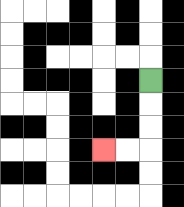{'start': '[6, 3]', 'end': '[4, 6]', 'path_directions': 'D,D,D,L,L', 'path_coordinates': '[[6, 3], [6, 4], [6, 5], [6, 6], [5, 6], [4, 6]]'}